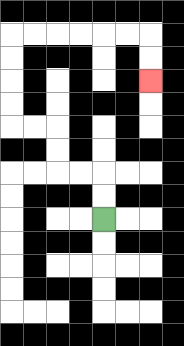{'start': '[4, 9]', 'end': '[6, 3]', 'path_directions': 'U,U,L,L,U,U,L,L,U,U,U,U,R,R,R,R,R,R,D,D', 'path_coordinates': '[[4, 9], [4, 8], [4, 7], [3, 7], [2, 7], [2, 6], [2, 5], [1, 5], [0, 5], [0, 4], [0, 3], [0, 2], [0, 1], [1, 1], [2, 1], [3, 1], [4, 1], [5, 1], [6, 1], [6, 2], [6, 3]]'}